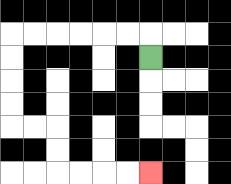{'start': '[6, 2]', 'end': '[6, 7]', 'path_directions': 'U,L,L,L,L,L,L,D,D,D,D,R,R,D,D,R,R,R,R', 'path_coordinates': '[[6, 2], [6, 1], [5, 1], [4, 1], [3, 1], [2, 1], [1, 1], [0, 1], [0, 2], [0, 3], [0, 4], [0, 5], [1, 5], [2, 5], [2, 6], [2, 7], [3, 7], [4, 7], [5, 7], [6, 7]]'}